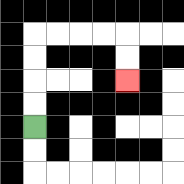{'start': '[1, 5]', 'end': '[5, 3]', 'path_directions': 'U,U,U,U,R,R,R,R,D,D', 'path_coordinates': '[[1, 5], [1, 4], [1, 3], [1, 2], [1, 1], [2, 1], [3, 1], [4, 1], [5, 1], [5, 2], [5, 3]]'}